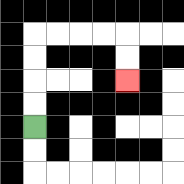{'start': '[1, 5]', 'end': '[5, 3]', 'path_directions': 'U,U,U,U,R,R,R,R,D,D', 'path_coordinates': '[[1, 5], [1, 4], [1, 3], [1, 2], [1, 1], [2, 1], [3, 1], [4, 1], [5, 1], [5, 2], [5, 3]]'}